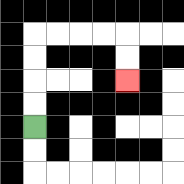{'start': '[1, 5]', 'end': '[5, 3]', 'path_directions': 'U,U,U,U,R,R,R,R,D,D', 'path_coordinates': '[[1, 5], [1, 4], [1, 3], [1, 2], [1, 1], [2, 1], [3, 1], [4, 1], [5, 1], [5, 2], [5, 3]]'}